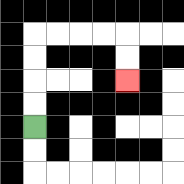{'start': '[1, 5]', 'end': '[5, 3]', 'path_directions': 'U,U,U,U,R,R,R,R,D,D', 'path_coordinates': '[[1, 5], [1, 4], [1, 3], [1, 2], [1, 1], [2, 1], [3, 1], [4, 1], [5, 1], [5, 2], [5, 3]]'}